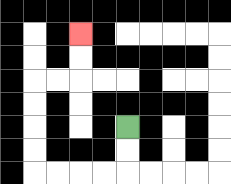{'start': '[5, 5]', 'end': '[3, 1]', 'path_directions': 'D,D,L,L,L,L,U,U,U,U,R,R,U,U', 'path_coordinates': '[[5, 5], [5, 6], [5, 7], [4, 7], [3, 7], [2, 7], [1, 7], [1, 6], [1, 5], [1, 4], [1, 3], [2, 3], [3, 3], [3, 2], [3, 1]]'}